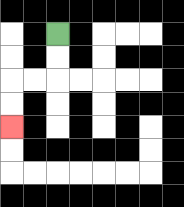{'start': '[2, 1]', 'end': '[0, 5]', 'path_directions': 'D,D,L,L,D,D', 'path_coordinates': '[[2, 1], [2, 2], [2, 3], [1, 3], [0, 3], [0, 4], [0, 5]]'}